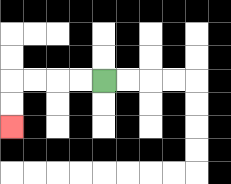{'start': '[4, 3]', 'end': '[0, 5]', 'path_directions': 'L,L,L,L,D,D', 'path_coordinates': '[[4, 3], [3, 3], [2, 3], [1, 3], [0, 3], [0, 4], [0, 5]]'}